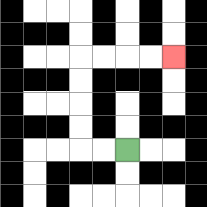{'start': '[5, 6]', 'end': '[7, 2]', 'path_directions': 'L,L,U,U,U,U,R,R,R,R', 'path_coordinates': '[[5, 6], [4, 6], [3, 6], [3, 5], [3, 4], [3, 3], [3, 2], [4, 2], [5, 2], [6, 2], [7, 2]]'}